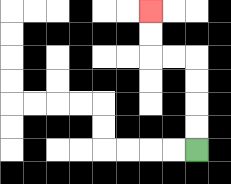{'start': '[8, 6]', 'end': '[6, 0]', 'path_directions': 'U,U,U,U,L,L,U,U', 'path_coordinates': '[[8, 6], [8, 5], [8, 4], [8, 3], [8, 2], [7, 2], [6, 2], [6, 1], [6, 0]]'}